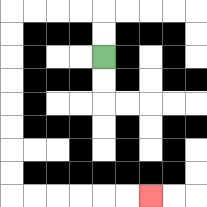{'start': '[4, 2]', 'end': '[6, 8]', 'path_directions': 'U,U,L,L,L,L,D,D,D,D,D,D,D,D,R,R,R,R,R,R', 'path_coordinates': '[[4, 2], [4, 1], [4, 0], [3, 0], [2, 0], [1, 0], [0, 0], [0, 1], [0, 2], [0, 3], [0, 4], [0, 5], [0, 6], [0, 7], [0, 8], [1, 8], [2, 8], [3, 8], [4, 8], [5, 8], [6, 8]]'}